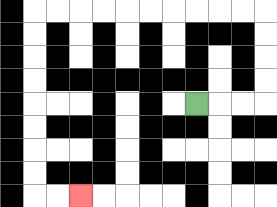{'start': '[8, 4]', 'end': '[3, 8]', 'path_directions': 'R,R,R,U,U,U,U,L,L,L,L,L,L,L,L,L,L,D,D,D,D,D,D,D,D,R,R', 'path_coordinates': '[[8, 4], [9, 4], [10, 4], [11, 4], [11, 3], [11, 2], [11, 1], [11, 0], [10, 0], [9, 0], [8, 0], [7, 0], [6, 0], [5, 0], [4, 0], [3, 0], [2, 0], [1, 0], [1, 1], [1, 2], [1, 3], [1, 4], [1, 5], [1, 6], [1, 7], [1, 8], [2, 8], [3, 8]]'}